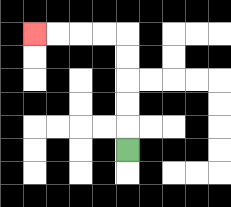{'start': '[5, 6]', 'end': '[1, 1]', 'path_directions': 'U,U,U,U,U,L,L,L,L', 'path_coordinates': '[[5, 6], [5, 5], [5, 4], [5, 3], [5, 2], [5, 1], [4, 1], [3, 1], [2, 1], [1, 1]]'}